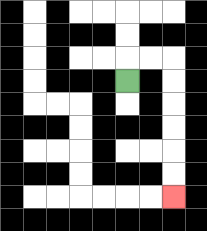{'start': '[5, 3]', 'end': '[7, 8]', 'path_directions': 'U,R,R,D,D,D,D,D,D', 'path_coordinates': '[[5, 3], [5, 2], [6, 2], [7, 2], [7, 3], [7, 4], [7, 5], [7, 6], [7, 7], [7, 8]]'}